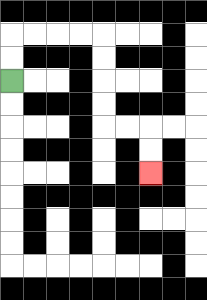{'start': '[0, 3]', 'end': '[6, 7]', 'path_directions': 'U,U,R,R,R,R,D,D,D,D,R,R,D,D', 'path_coordinates': '[[0, 3], [0, 2], [0, 1], [1, 1], [2, 1], [3, 1], [4, 1], [4, 2], [4, 3], [4, 4], [4, 5], [5, 5], [6, 5], [6, 6], [6, 7]]'}